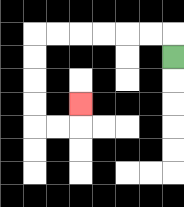{'start': '[7, 2]', 'end': '[3, 4]', 'path_directions': 'U,L,L,L,L,L,L,D,D,D,D,R,R,U', 'path_coordinates': '[[7, 2], [7, 1], [6, 1], [5, 1], [4, 1], [3, 1], [2, 1], [1, 1], [1, 2], [1, 3], [1, 4], [1, 5], [2, 5], [3, 5], [3, 4]]'}